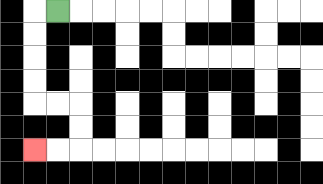{'start': '[2, 0]', 'end': '[1, 6]', 'path_directions': 'L,D,D,D,D,R,R,D,D,L,L', 'path_coordinates': '[[2, 0], [1, 0], [1, 1], [1, 2], [1, 3], [1, 4], [2, 4], [3, 4], [3, 5], [3, 6], [2, 6], [1, 6]]'}